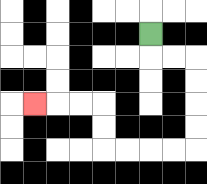{'start': '[6, 1]', 'end': '[1, 4]', 'path_directions': 'D,R,R,D,D,D,D,L,L,L,L,U,U,L,L,L', 'path_coordinates': '[[6, 1], [6, 2], [7, 2], [8, 2], [8, 3], [8, 4], [8, 5], [8, 6], [7, 6], [6, 6], [5, 6], [4, 6], [4, 5], [4, 4], [3, 4], [2, 4], [1, 4]]'}